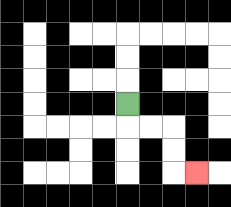{'start': '[5, 4]', 'end': '[8, 7]', 'path_directions': 'D,R,R,D,D,R', 'path_coordinates': '[[5, 4], [5, 5], [6, 5], [7, 5], [7, 6], [7, 7], [8, 7]]'}